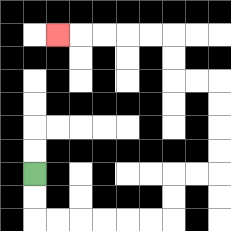{'start': '[1, 7]', 'end': '[2, 1]', 'path_directions': 'D,D,R,R,R,R,R,R,U,U,R,R,U,U,U,U,L,L,U,U,L,L,L,L,L', 'path_coordinates': '[[1, 7], [1, 8], [1, 9], [2, 9], [3, 9], [4, 9], [5, 9], [6, 9], [7, 9], [7, 8], [7, 7], [8, 7], [9, 7], [9, 6], [9, 5], [9, 4], [9, 3], [8, 3], [7, 3], [7, 2], [7, 1], [6, 1], [5, 1], [4, 1], [3, 1], [2, 1]]'}